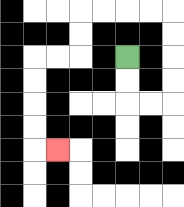{'start': '[5, 2]', 'end': '[2, 6]', 'path_directions': 'D,D,R,R,U,U,U,U,L,L,L,L,D,D,L,L,D,D,D,D,R', 'path_coordinates': '[[5, 2], [5, 3], [5, 4], [6, 4], [7, 4], [7, 3], [7, 2], [7, 1], [7, 0], [6, 0], [5, 0], [4, 0], [3, 0], [3, 1], [3, 2], [2, 2], [1, 2], [1, 3], [1, 4], [1, 5], [1, 6], [2, 6]]'}